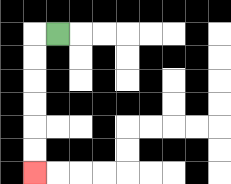{'start': '[2, 1]', 'end': '[1, 7]', 'path_directions': 'L,D,D,D,D,D,D', 'path_coordinates': '[[2, 1], [1, 1], [1, 2], [1, 3], [1, 4], [1, 5], [1, 6], [1, 7]]'}